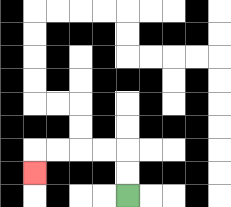{'start': '[5, 8]', 'end': '[1, 7]', 'path_directions': 'U,U,L,L,L,L,D', 'path_coordinates': '[[5, 8], [5, 7], [5, 6], [4, 6], [3, 6], [2, 6], [1, 6], [1, 7]]'}